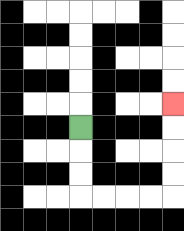{'start': '[3, 5]', 'end': '[7, 4]', 'path_directions': 'D,D,D,R,R,R,R,U,U,U,U', 'path_coordinates': '[[3, 5], [3, 6], [3, 7], [3, 8], [4, 8], [5, 8], [6, 8], [7, 8], [7, 7], [7, 6], [7, 5], [7, 4]]'}